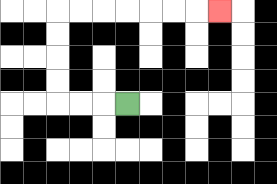{'start': '[5, 4]', 'end': '[9, 0]', 'path_directions': 'L,L,L,U,U,U,U,R,R,R,R,R,R,R', 'path_coordinates': '[[5, 4], [4, 4], [3, 4], [2, 4], [2, 3], [2, 2], [2, 1], [2, 0], [3, 0], [4, 0], [5, 0], [6, 0], [7, 0], [8, 0], [9, 0]]'}